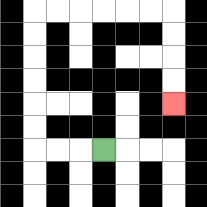{'start': '[4, 6]', 'end': '[7, 4]', 'path_directions': 'L,L,L,U,U,U,U,U,U,R,R,R,R,R,R,D,D,D,D', 'path_coordinates': '[[4, 6], [3, 6], [2, 6], [1, 6], [1, 5], [1, 4], [1, 3], [1, 2], [1, 1], [1, 0], [2, 0], [3, 0], [4, 0], [5, 0], [6, 0], [7, 0], [7, 1], [7, 2], [7, 3], [7, 4]]'}